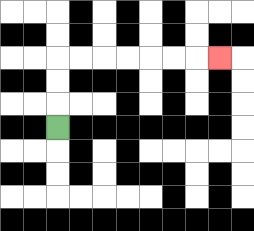{'start': '[2, 5]', 'end': '[9, 2]', 'path_directions': 'U,U,U,R,R,R,R,R,R,R', 'path_coordinates': '[[2, 5], [2, 4], [2, 3], [2, 2], [3, 2], [4, 2], [5, 2], [6, 2], [7, 2], [8, 2], [9, 2]]'}